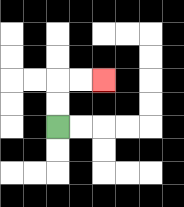{'start': '[2, 5]', 'end': '[4, 3]', 'path_directions': 'U,U,R,R', 'path_coordinates': '[[2, 5], [2, 4], [2, 3], [3, 3], [4, 3]]'}